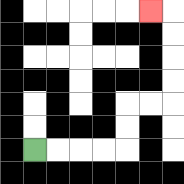{'start': '[1, 6]', 'end': '[6, 0]', 'path_directions': 'R,R,R,R,U,U,R,R,U,U,U,U,L', 'path_coordinates': '[[1, 6], [2, 6], [3, 6], [4, 6], [5, 6], [5, 5], [5, 4], [6, 4], [7, 4], [7, 3], [7, 2], [7, 1], [7, 0], [6, 0]]'}